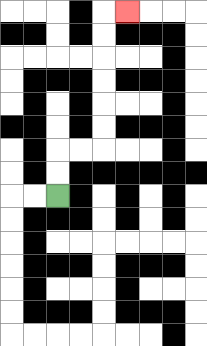{'start': '[2, 8]', 'end': '[5, 0]', 'path_directions': 'U,U,R,R,U,U,U,U,U,U,R', 'path_coordinates': '[[2, 8], [2, 7], [2, 6], [3, 6], [4, 6], [4, 5], [4, 4], [4, 3], [4, 2], [4, 1], [4, 0], [5, 0]]'}